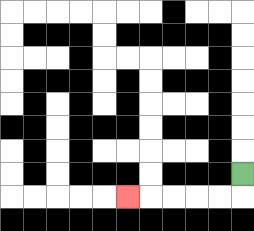{'start': '[10, 7]', 'end': '[5, 8]', 'path_directions': 'D,L,L,L,L,L', 'path_coordinates': '[[10, 7], [10, 8], [9, 8], [8, 8], [7, 8], [6, 8], [5, 8]]'}